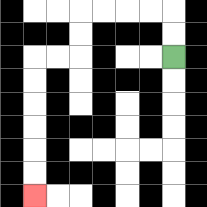{'start': '[7, 2]', 'end': '[1, 8]', 'path_directions': 'U,U,L,L,L,L,D,D,L,L,D,D,D,D,D,D', 'path_coordinates': '[[7, 2], [7, 1], [7, 0], [6, 0], [5, 0], [4, 0], [3, 0], [3, 1], [3, 2], [2, 2], [1, 2], [1, 3], [1, 4], [1, 5], [1, 6], [1, 7], [1, 8]]'}